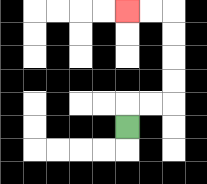{'start': '[5, 5]', 'end': '[5, 0]', 'path_directions': 'U,R,R,U,U,U,U,L,L', 'path_coordinates': '[[5, 5], [5, 4], [6, 4], [7, 4], [7, 3], [7, 2], [7, 1], [7, 0], [6, 0], [5, 0]]'}